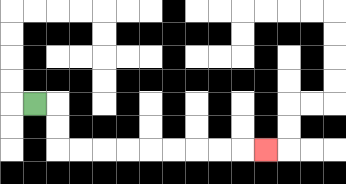{'start': '[1, 4]', 'end': '[11, 6]', 'path_directions': 'R,D,D,R,R,R,R,R,R,R,R,R', 'path_coordinates': '[[1, 4], [2, 4], [2, 5], [2, 6], [3, 6], [4, 6], [5, 6], [6, 6], [7, 6], [8, 6], [9, 6], [10, 6], [11, 6]]'}